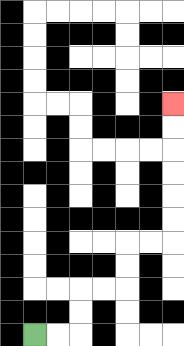{'start': '[1, 14]', 'end': '[7, 4]', 'path_directions': 'R,R,U,U,R,R,U,U,R,R,U,U,U,U,U,U', 'path_coordinates': '[[1, 14], [2, 14], [3, 14], [3, 13], [3, 12], [4, 12], [5, 12], [5, 11], [5, 10], [6, 10], [7, 10], [7, 9], [7, 8], [7, 7], [7, 6], [7, 5], [7, 4]]'}